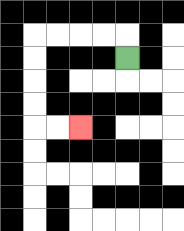{'start': '[5, 2]', 'end': '[3, 5]', 'path_directions': 'U,L,L,L,L,D,D,D,D,R,R', 'path_coordinates': '[[5, 2], [5, 1], [4, 1], [3, 1], [2, 1], [1, 1], [1, 2], [1, 3], [1, 4], [1, 5], [2, 5], [3, 5]]'}